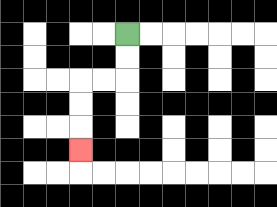{'start': '[5, 1]', 'end': '[3, 6]', 'path_directions': 'D,D,L,L,D,D,D', 'path_coordinates': '[[5, 1], [5, 2], [5, 3], [4, 3], [3, 3], [3, 4], [3, 5], [3, 6]]'}